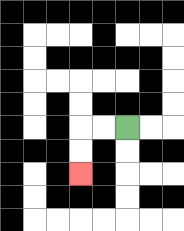{'start': '[5, 5]', 'end': '[3, 7]', 'path_directions': 'L,L,D,D', 'path_coordinates': '[[5, 5], [4, 5], [3, 5], [3, 6], [3, 7]]'}